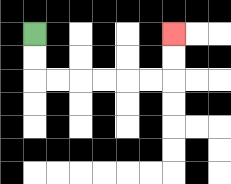{'start': '[1, 1]', 'end': '[7, 1]', 'path_directions': 'D,D,R,R,R,R,R,R,U,U', 'path_coordinates': '[[1, 1], [1, 2], [1, 3], [2, 3], [3, 3], [4, 3], [5, 3], [6, 3], [7, 3], [7, 2], [7, 1]]'}